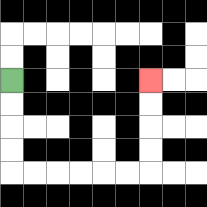{'start': '[0, 3]', 'end': '[6, 3]', 'path_directions': 'D,D,D,D,R,R,R,R,R,R,U,U,U,U', 'path_coordinates': '[[0, 3], [0, 4], [0, 5], [0, 6], [0, 7], [1, 7], [2, 7], [3, 7], [4, 7], [5, 7], [6, 7], [6, 6], [6, 5], [6, 4], [6, 3]]'}